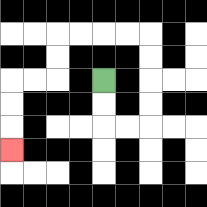{'start': '[4, 3]', 'end': '[0, 6]', 'path_directions': 'D,D,R,R,U,U,U,U,L,L,L,L,D,D,L,L,D,D,D', 'path_coordinates': '[[4, 3], [4, 4], [4, 5], [5, 5], [6, 5], [6, 4], [6, 3], [6, 2], [6, 1], [5, 1], [4, 1], [3, 1], [2, 1], [2, 2], [2, 3], [1, 3], [0, 3], [0, 4], [0, 5], [0, 6]]'}